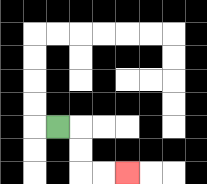{'start': '[2, 5]', 'end': '[5, 7]', 'path_directions': 'R,D,D,R,R', 'path_coordinates': '[[2, 5], [3, 5], [3, 6], [3, 7], [4, 7], [5, 7]]'}